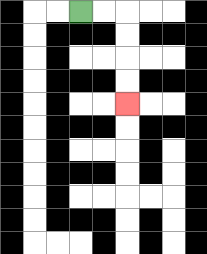{'start': '[3, 0]', 'end': '[5, 4]', 'path_directions': 'R,R,D,D,D,D', 'path_coordinates': '[[3, 0], [4, 0], [5, 0], [5, 1], [5, 2], [5, 3], [5, 4]]'}